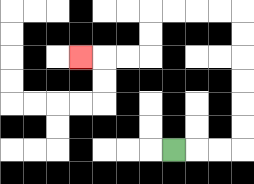{'start': '[7, 6]', 'end': '[3, 2]', 'path_directions': 'R,R,R,U,U,U,U,U,U,L,L,L,L,D,D,L,L,L', 'path_coordinates': '[[7, 6], [8, 6], [9, 6], [10, 6], [10, 5], [10, 4], [10, 3], [10, 2], [10, 1], [10, 0], [9, 0], [8, 0], [7, 0], [6, 0], [6, 1], [6, 2], [5, 2], [4, 2], [3, 2]]'}